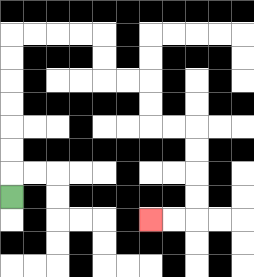{'start': '[0, 8]', 'end': '[6, 9]', 'path_directions': 'U,U,U,U,U,U,U,R,R,R,R,D,D,R,R,D,D,R,R,D,D,D,D,L,L', 'path_coordinates': '[[0, 8], [0, 7], [0, 6], [0, 5], [0, 4], [0, 3], [0, 2], [0, 1], [1, 1], [2, 1], [3, 1], [4, 1], [4, 2], [4, 3], [5, 3], [6, 3], [6, 4], [6, 5], [7, 5], [8, 5], [8, 6], [8, 7], [8, 8], [8, 9], [7, 9], [6, 9]]'}